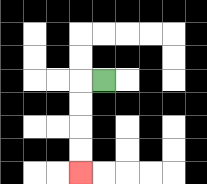{'start': '[4, 3]', 'end': '[3, 7]', 'path_directions': 'L,D,D,D,D', 'path_coordinates': '[[4, 3], [3, 3], [3, 4], [3, 5], [3, 6], [3, 7]]'}